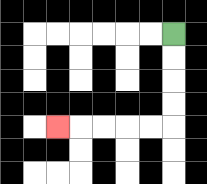{'start': '[7, 1]', 'end': '[2, 5]', 'path_directions': 'D,D,D,D,L,L,L,L,L', 'path_coordinates': '[[7, 1], [7, 2], [7, 3], [7, 4], [7, 5], [6, 5], [5, 5], [4, 5], [3, 5], [2, 5]]'}